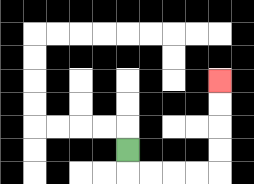{'start': '[5, 6]', 'end': '[9, 3]', 'path_directions': 'D,R,R,R,R,U,U,U,U', 'path_coordinates': '[[5, 6], [5, 7], [6, 7], [7, 7], [8, 7], [9, 7], [9, 6], [9, 5], [9, 4], [9, 3]]'}